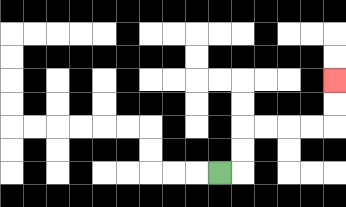{'start': '[9, 7]', 'end': '[14, 3]', 'path_directions': 'R,U,U,R,R,R,R,U,U', 'path_coordinates': '[[9, 7], [10, 7], [10, 6], [10, 5], [11, 5], [12, 5], [13, 5], [14, 5], [14, 4], [14, 3]]'}